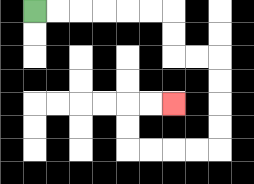{'start': '[1, 0]', 'end': '[7, 4]', 'path_directions': 'R,R,R,R,R,R,D,D,R,R,D,D,D,D,L,L,L,L,U,U,R,R', 'path_coordinates': '[[1, 0], [2, 0], [3, 0], [4, 0], [5, 0], [6, 0], [7, 0], [7, 1], [7, 2], [8, 2], [9, 2], [9, 3], [9, 4], [9, 5], [9, 6], [8, 6], [7, 6], [6, 6], [5, 6], [5, 5], [5, 4], [6, 4], [7, 4]]'}